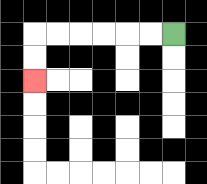{'start': '[7, 1]', 'end': '[1, 3]', 'path_directions': 'L,L,L,L,L,L,D,D', 'path_coordinates': '[[7, 1], [6, 1], [5, 1], [4, 1], [3, 1], [2, 1], [1, 1], [1, 2], [1, 3]]'}